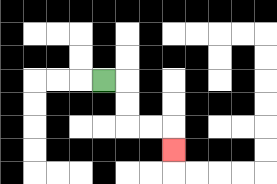{'start': '[4, 3]', 'end': '[7, 6]', 'path_directions': 'R,D,D,R,R,D', 'path_coordinates': '[[4, 3], [5, 3], [5, 4], [5, 5], [6, 5], [7, 5], [7, 6]]'}